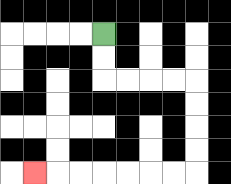{'start': '[4, 1]', 'end': '[1, 7]', 'path_directions': 'D,D,R,R,R,R,D,D,D,D,L,L,L,L,L,L,L', 'path_coordinates': '[[4, 1], [4, 2], [4, 3], [5, 3], [6, 3], [7, 3], [8, 3], [8, 4], [8, 5], [8, 6], [8, 7], [7, 7], [6, 7], [5, 7], [4, 7], [3, 7], [2, 7], [1, 7]]'}